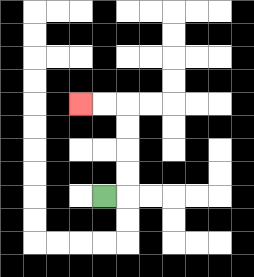{'start': '[4, 8]', 'end': '[3, 4]', 'path_directions': 'R,U,U,U,U,L,L', 'path_coordinates': '[[4, 8], [5, 8], [5, 7], [5, 6], [5, 5], [5, 4], [4, 4], [3, 4]]'}